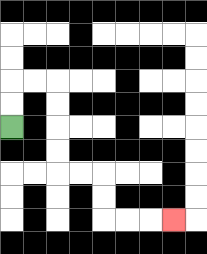{'start': '[0, 5]', 'end': '[7, 9]', 'path_directions': 'U,U,R,R,D,D,D,D,R,R,D,D,R,R,R', 'path_coordinates': '[[0, 5], [0, 4], [0, 3], [1, 3], [2, 3], [2, 4], [2, 5], [2, 6], [2, 7], [3, 7], [4, 7], [4, 8], [4, 9], [5, 9], [6, 9], [7, 9]]'}